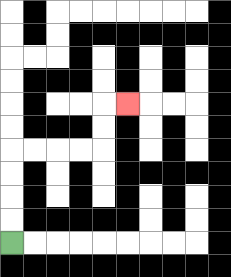{'start': '[0, 10]', 'end': '[5, 4]', 'path_directions': 'U,U,U,U,R,R,R,R,U,U,R', 'path_coordinates': '[[0, 10], [0, 9], [0, 8], [0, 7], [0, 6], [1, 6], [2, 6], [3, 6], [4, 6], [4, 5], [4, 4], [5, 4]]'}